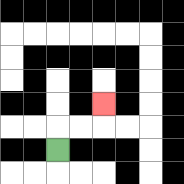{'start': '[2, 6]', 'end': '[4, 4]', 'path_directions': 'U,R,R,U', 'path_coordinates': '[[2, 6], [2, 5], [3, 5], [4, 5], [4, 4]]'}